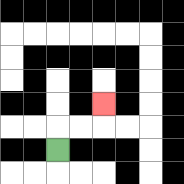{'start': '[2, 6]', 'end': '[4, 4]', 'path_directions': 'U,R,R,U', 'path_coordinates': '[[2, 6], [2, 5], [3, 5], [4, 5], [4, 4]]'}